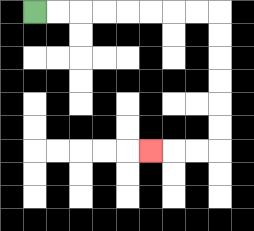{'start': '[1, 0]', 'end': '[6, 6]', 'path_directions': 'R,R,R,R,R,R,R,R,D,D,D,D,D,D,L,L,L', 'path_coordinates': '[[1, 0], [2, 0], [3, 0], [4, 0], [5, 0], [6, 0], [7, 0], [8, 0], [9, 0], [9, 1], [9, 2], [9, 3], [9, 4], [9, 5], [9, 6], [8, 6], [7, 6], [6, 6]]'}